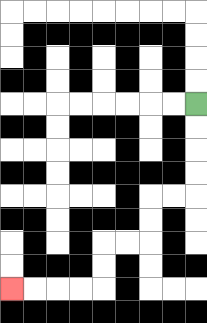{'start': '[8, 4]', 'end': '[0, 12]', 'path_directions': 'D,D,D,D,L,L,D,D,L,L,D,D,L,L,L,L', 'path_coordinates': '[[8, 4], [8, 5], [8, 6], [8, 7], [8, 8], [7, 8], [6, 8], [6, 9], [6, 10], [5, 10], [4, 10], [4, 11], [4, 12], [3, 12], [2, 12], [1, 12], [0, 12]]'}